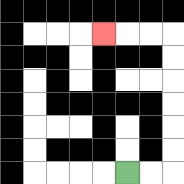{'start': '[5, 7]', 'end': '[4, 1]', 'path_directions': 'R,R,U,U,U,U,U,U,L,L,L', 'path_coordinates': '[[5, 7], [6, 7], [7, 7], [7, 6], [7, 5], [7, 4], [7, 3], [7, 2], [7, 1], [6, 1], [5, 1], [4, 1]]'}